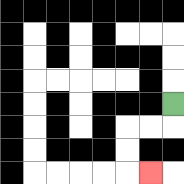{'start': '[7, 4]', 'end': '[6, 7]', 'path_directions': 'D,L,L,D,D,R', 'path_coordinates': '[[7, 4], [7, 5], [6, 5], [5, 5], [5, 6], [5, 7], [6, 7]]'}